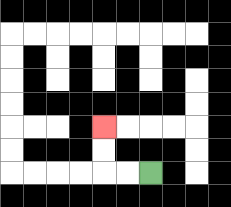{'start': '[6, 7]', 'end': '[4, 5]', 'path_directions': 'L,L,U,U', 'path_coordinates': '[[6, 7], [5, 7], [4, 7], [4, 6], [4, 5]]'}